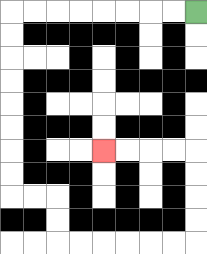{'start': '[8, 0]', 'end': '[4, 6]', 'path_directions': 'L,L,L,L,L,L,L,L,D,D,D,D,D,D,D,D,R,R,D,D,R,R,R,R,R,R,U,U,U,U,L,L,L,L', 'path_coordinates': '[[8, 0], [7, 0], [6, 0], [5, 0], [4, 0], [3, 0], [2, 0], [1, 0], [0, 0], [0, 1], [0, 2], [0, 3], [0, 4], [0, 5], [0, 6], [0, 7], [0, 8], [1, 8], [2, 8], [2, 9], [2, 10], [3, 10], [4, 10], [5, 10], [6, 10], [7, 10], [8, 10], [8, 9], [8, 8], [8, 7], [8, 6], [7, 6], [6, 6], [5, 6], [4, 6]]'}